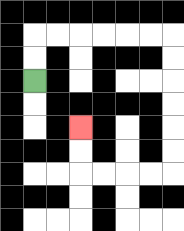{'start': '[1, 3]', 'end': '[3, 5]', 'path_directions': 'U,U,R,R,R,R,R,R,D,D,D,D,D,D,L,L,L,L,U,U', 'path_coordinates': '[[1, 3], [1, 2], [1, 1], [2, 1], [3, 1], [4, 1], [5, 1], [6, 1], [7, 1], [7, 2], [7, 3], [7, 4], [7, 5], [7, 6], [7, 7], [6, 7], [5, 7], [4, 7], [3, 7], [3, 6], [3, 5]]'}